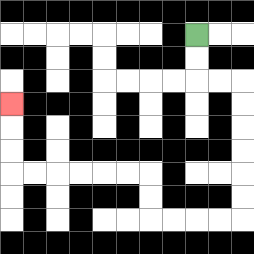{'start': '[8, 1]', 'end': '[0, 4]', 'path_directions': 'D,D,R,R,D,D,D,D,D,D,L,L,L,L,U,U,L,L,L,L,L,L,U,U,U', 'path_coordinates': '[[8, 1], [8, 2], [8, 3], [9, 3], [10, 3], [10, 4], [10, 5], [10, 6], [10, 7], [10, 8], [10, 9], [9, 9], [8, 9], [7, 9], [6, 9], [6, 8], [6, 7], [5, 7], [4, 7], [3, 7], [2, 7], [1, 7], [0, 7], [0, 6], [0, 5], [0, 4]]'}